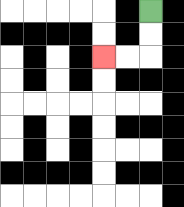{'start': '[6, 0]', 'end': '[4, 2]', 'path_directions': 'D,D,L,L', 'path_coordinates': '[[6, 0], [6, 1], [6, 2], [5, 2], [4, 2]]'}